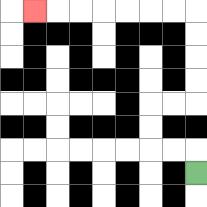{'start': '[8, 7]', 'end': '[1, 0]', 'path_directions': 'U,L,L,U,U,R,R,U,U,U,U,L,L,L,L,L,L,L', 'path_coordinates': '[[8, 7], [8, 6], [7, 6], [6, 6], [6, 5], [6, 4], [7, 4], [8, 4], [8, 3], [8, 2], [8, 1], [8, 0], [7, 0], [6, 0], [5, 0], [4, 0], [3, 0], [2, 0], [1, 0]]'}